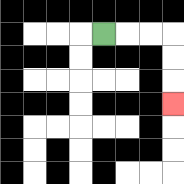{'start': '[4, 1]', 'end': '[7, 4]', 'path_directions': 'R,R,R,D,D,D', 'path_coordinates': '[[4, 1], [5, 1], [6, 1], [7, 1], [7, 2], [7, 3], [7, 4]]'}